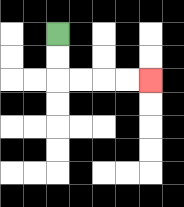{'start': '[2, 1]', 'end': '[6, 3]', 'path_directions': 'D,D,R,R,R,R', 'path_coordinates': '[[2, 1], [2, 2], [2, 3], [3, 3], [4, 3], [5, 3], [6, 3]]'}